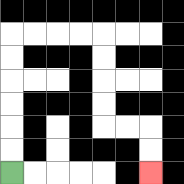{'start': '[0, 7]', 'end': '[6, 7]', 'path_directions': 'U,U,U,U,U,U,R,R,R,R,D,D,D,D,R,R,D,D', 'path_coordinates': '[[0, 7], [0, 6], [0, 5], [0, 4], [0, 3], [0, 2], [0, 1], [1, 1], [2, 1], [3, 1], [4, 1], [4, 2], [4, 3], [4, 4], [4, 5], [5, 5], [6, 5], [6, 6], [6, 7]]'}